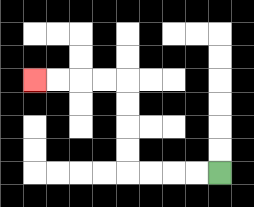{'start': '[9, 7]', 'end': '[1, 3]', 'path_directions': 'L,L,L,L,U,U,U,U,L,L,L,L', 'path_coordinates': '[[9, 7], [8, 7], [7, 7], [6, 7], [5, 7], [5, 6], [5, 5], [5, 4], [5, 3], [4, 3], [3, 3], [2, 3], [1, 3]]'}